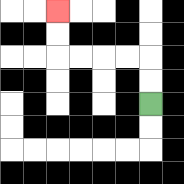{'start': '[6, 4]', 'end': '[2, 0]', 'path_directions': 'U,U,L,L,L,L,U,U', 'path_coordinates': '[[6, 4], [6, 3], [6, 2], [5, 2], [4, 2], [3, 2], [2, 2], [2, 1], [2, 0]]'}